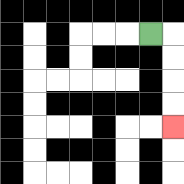{'start': '[6, 1]', 'end': '[7, 5]', 'path_directions': 'R,D,D,D,D', 'path_coordinates': '[[6, 1], [7, 1], [7, 2], [7, 3], [7, 4], [7, 5]]'}